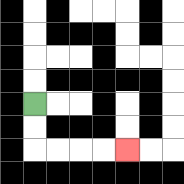{'start': '[1, 4]', 'end': '[5, 6]', 'path_directions': 'D,D,R,R,R,R', 'path_coordinates': '[[1, 4], [1, 5], [1, 6], [2, 6], [3, 6], [4, 6], [5, 6]]'}